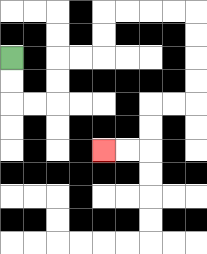{'start': '[0, 2]', 'end': '[4, 6]', 'path_directions': 'D,D,R,R,U,U,R,R,U,U,R,R,R,R,D,D,D,D,L,L,D,D,L,L', 'path_coordinates': '[[0, 2], [0, 3], [0, 4], [1, 4], [2, 4], [2, 3], [2, 2], [3, 2], [4, 2], [4, 1], [4, 0], [5, 0], [6, 0], [7, 0], [8, 0], [8, 1], [8, 2], [8, 3], [8, 4], [7, 4], [6, 4], [6, 5], [6, 6], [5, 6], [4, 6]]'}